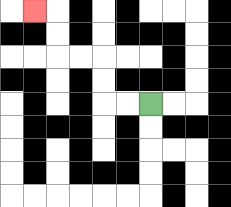{'start': '[6, 4]', 'end': '[1, 0]', 'path_directions': 'L,L,U,U,L,L,U,U,L', 'path_coordinates': '[[6, 4], [5, 4], [4, 4], [4, 3], [4, 2], [3, 2], [2, 2], [2, 1], [2, 0], [1, 0]]'}